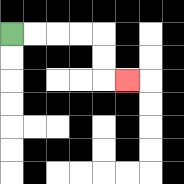{'start': '[0, 1]', 'end': '[5, 3]', 'path_directions': 'R,R,R,R,D,D,R', 'path_coordinates': '[[0, 1], [1, 1], [2, 1], [3, 1], [4, 1], [4, 2], [4, 3], [5, 3]]'}